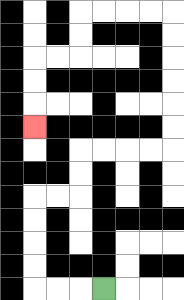{'start': '[4, 12]', 'end': '[1, 5]', 'path_directions': 'L,L,L,U,U,U,U,R,R,U,U,R,R,R,R,U,U,U,U,U,U,L,L,L,L,D,D,L,L,D,D,D', 'path_coordinates': '[[4, 12], [3, 12], [2, 12], [1, 12], [1, 11], [1, 10], [1, 9], [1, 8], [2, 8], [3, 8], [3, 7], [3, 6], [4, 6], [5, 6], [6, 6], [7, 6], [7, 5], [7, 4], [7, 3], [7, 2], [7, 1], [7, 0], [6, 0], [5, 0], [4, 0], [3, 0], [3, 1], [3, 2], [2, 2], [1, 2], [1, 3], [1, 4], [1, 5]]'}